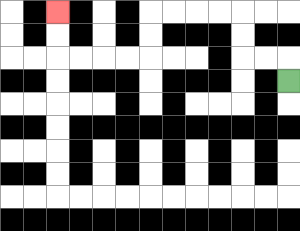{'start': '[12, 3]', 'end': '[2, 0]', 'path_directions': 'U,L,L,U,U,L,L,L,L,D,D,L,L,L,L,U,U', 'path_coordinates': '[[12, 3], [12, 2], [11, 2], [10, 2], [10, 1], [10, 0], [9, 0], [8, 0], [7, 0], [6, 0], [6, 1], [6, 2], [5, 2], [4, 2], [3, 2], [2, 2], [2, 1], [2, 0]]'}